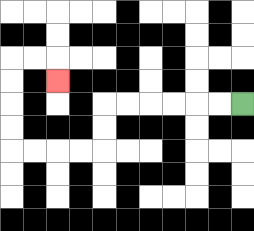{'start': '[10, 4]', 'end': '[2, 3]', 'path_directions': 'L,L,L,L,L,L,D,D,L,L,L,L,U,U,U,U,R,R,D', 'path_coordinates': '[[10, 4], [9, 4], [8, 4], [7, 4], [6, 4], [5, 4], [4, 4], [4, 5], [4, 6], [3, 6], [2, 6], [1, 6], [0, 6], [0, 5], [0, 4], [0, 3], [0, 2], [1, 2], [2, 2], [2, 3]]'}